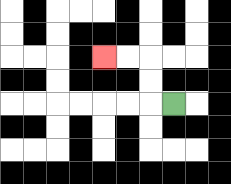{'start': '[7, 4]', 'end': '[4, 2]', 'path_directions': 'L,U,U,L,L', 'path_coordinates': '[[7, 4], [6, 4], [6, 3], [6, 2], [5, 2], [4, 2]]'}